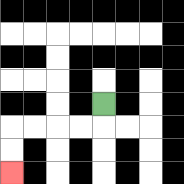{'start': '[4, 4]', 'end': '[0, 7]', 'path_directions': 'D,L,L,L,L,D,D', 'path_coordinates': '[[4, 4], [4, 5], [3, 5], [2, 5], [1, 5], [0, 5], [0, 6], [0, 7]]'}